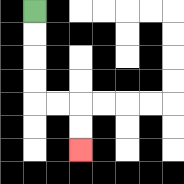{'start': '[1, 0]', 'end': '[3, 6]', 'path_directions': 'D,D,D,D,R,R,D,D', 'path_coordinates': '[[1, 0], [1, 1], [1, 2], [1, 3], [1, 4], [2, 4], [3, 4], [3, 5], [3, 6]]'}